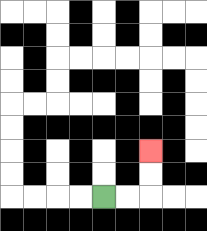{'start': '[4, 8]', 'end': '[6, 6]', 'path_directions': 'R,R,U,U', 'path_coordinates': '[[4, 8], [5, 8], [6, 8], [6, 7], [6, 6]]'}